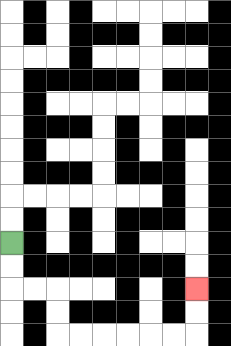{'start': '[0, 10]', 'end': '[8, 12]', 'path_directions': 'D,D,R,R,D,D,R,R,R,R,R,R,U,U', 'path_coordinates': '[[0, 10], [0, 11], [0, 12], [1, 12], [2, 12], [2, 13], [2, 14], [3, 14], [4, 14], [5, 14], [6, 14], [7, 14], [8, 14], [8, 13], [8, 12]]'}